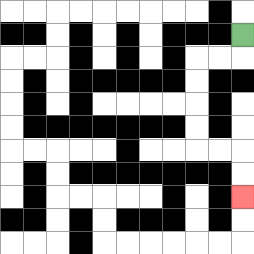{'start': '[10, 1]', 'end': '[10, 8]', 'path_directions': 'D,L,L,D,D,D,D,R,R,D,D', 'path_coordinates': '[[10, 1], [10, 2], [9, 2], [8, 2], [8, 3], [8, 4], [8, 5], [8, 6], [9, 6], [10, 6], [10, 7], [10, 8]]'}